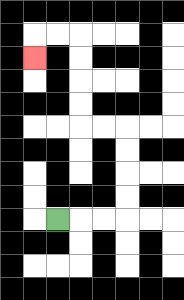{'start': '[2, 9]', 'end': '[1, 2]', 'path_directions': 'R,R,R,U,U,U,U,L,L,U,U,U,U,L,L,D', 'path_coordinates': '[[2, 9], [3, 9], [4, 9], [5, 9], [5, 8], [5, 7], [5, 6], [5, 5], [4, 5], [3, 5], [3, 4], [3, 3], [3, 2], [3, 1], [2, 1], [1, 1], [1, 2]]'}